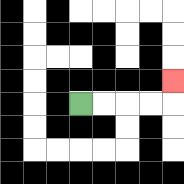{'start': '[3, 4]', 'end': '[7, 3]', 'path_directions': 'R,R,R,R,U', 'path_coordinates': '[[3, 4], [4, 4], [5, 4], [6, 4], [7, 4], [7, 3]]'}